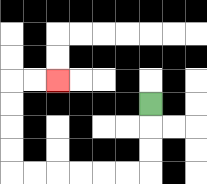{'start': '[6, 4]', 'end': '[2, 3]', 'path_directions': 'D,D,D,L,L,L,L,L,L,U,U,U,U,R,R', 'path_coordinates': '[[6, 4], [6, 5], [6, 6], [6, 7], [5, 7], [4, 7], [3, 7], [2, 7], [1, 7], [0, 7], [0, 6], [0, 5], [0, 4], [0, 3], [1, 3], [2, 3]]'}